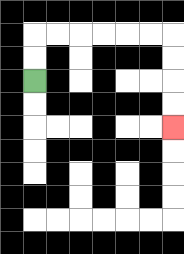{'start': '[1, 3]', 'end': '[7, 5]', 'path_directions': 'U,U,R,R,R,R,R,R,D,D,D,D', 'path_coordinates': '[[1, 3], [1, 2], [1, 1], [2, 1], [3, 1], [4, 1], [5, 1], [6, 1], [7, 1], [7, 2], [7, 3], [7, 4], [7, 5]]'}